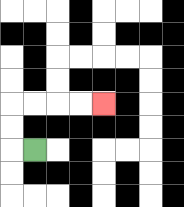{'start': '[1, 6]', 'end': '[4, 4]', 'path_directions': 'L,U,U,R,R,R,R', 'path_coordinates': '[[1, 6], [0, 6], [0, 5], [0, 4], [1, 4], [2, 4], [3, 4], [4, 4]]'}